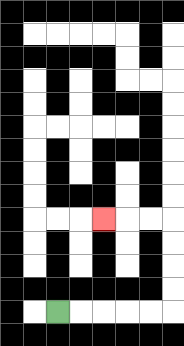{'start': '[2, 13]', 'end': '[4, 9]', 'path_directions': 'R,R,R,R,R,U,U,U,U,L,L,L', 'path_coordinates': '[[2, 13], [3, 13], [4, 13], [5, 13], [6, 13], [7, 13], [7, 12], [7, 11], [7, 10], [7, 9], [6, 9], [5, 9], [4, 9]]'}